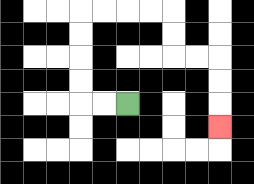{'start': '[5, 4]', 'end': '[9, 5]', 'path_directions': 'L,L,U,U,U,U,R,R,R,R,D,D,R,R,D,D,D', 'path_coordinates': '[[5, 4], [4, 4], [3, 4], [3, 3], [3, 2], [3, 1], [3, 0], [4, 0], [5, 0], [6, 0], [7, 0], [7, 1], [7, 2], [8, 2], [9, 2], [9, 3], [9, 4], [9, 5]]'}